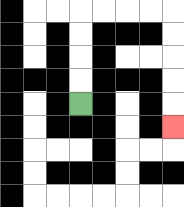{'start': '[3, 4]', 'end': '[7, 5]', 'path_directions': 'U,U,U,U,R,R,R,R,D,D,D,D,D', 'path_coordinates': '[[3, 4], [3, 3], [3, 2], [3, 1], [3, 0], [4, 0], [5, 0], [6, 0], [7, 0], [7, 1], [7, 2], [7, 3], [7, 4], [7, 5]]'}